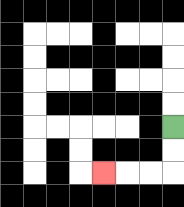{'start': '[7, 5]', 'end': '[4, 7]', 'path_directions': 'D,D,L,L,L', 'path_coordinates': '[[7, 5], [7, 6], [7, 7], [6, 7], [5, 7], [4, 7]]'}